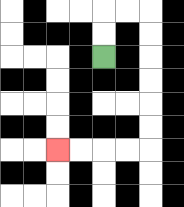{'start': '[4, 2]', 'end': '[2, 6]', 'path_directions': 'U,U,R,R,D,D,D,D,D,D,L,L,L,L', 'path_coordinates': '[[4, 2], [4, 1], [4, 0], [5, 0], [6, 0], [6, 1], [6, 2], [6, 3], [6, 4], [6, 5], [6, 6], [5, 6], [4, 6], [3, 6], [2, 6]]'}